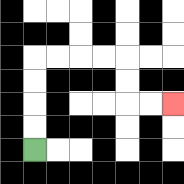{'start': '[1, 6]', 'end': '[7, 4]', 'path_directions': 'U,U,U,U,R,R,R,R,D,D,R,R', 'path_coordinates': '[[1, 6], [1, 5], [1, 4], [1, 3], [1, 2], [2, 2], [3, 2], [4, 2], [5, 2], [5, 3], [5, 4], [6, 4], [7, 4]]'}